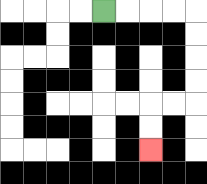{'start': '[4, 0]', 'end': '[6, 6]', 'path_directions': 'R,R,R,R,D,D,D,D,L,L,D,D', 'path_coordinates': '[[4, 0], [5, 0], [6, 0], [7, 0], [8, 0], [8, 1], [8, 2], [8, 3], [8, 4], [7, 4], [6, 4], [6, 5], [6, 6]]'}